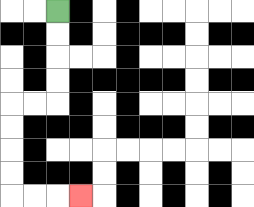{'start': '[2, 0]', 'end': '[3, 8]', 'path_directions': 'D,D,D,D,L,L,D,D,D,D,R,R,R', 'path_coordinates': '[[2, 0], [2, 1], [2, 2], [2, 3], [2, 4], [1, 4], [0, 4], [0, 5], [0, 6], [0, 7], [0, 8], [1, 8], [2, 8], [3, 8]]'}